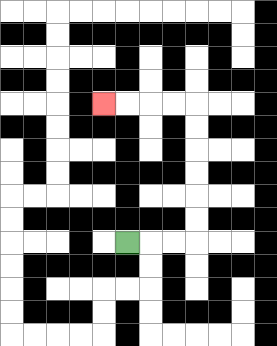{'start': '[5, 10]', 'end': '[4, 4]', 'path_directions': 'R,R,R,U,U,U,U,U,U,L,L,L,L', 'path_coordinates': '[[5, 10], [6, 10], [7, 10], [8, 10], [8, 9], [8, 8], [8, 7], [8, 6], [8, 5], [8, 4], [7, 4], [6, 4], [5, 4], [4, 4]]'}